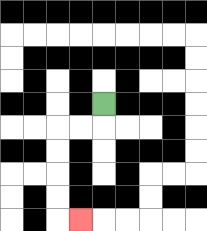{'start': '[4, 4]', 'end': '[3, 9]', 'path_directions': 'D,L,L,D,D,D,D,R', 'path_coordinates': '[[4, 4], [4, 5], [3, 5], [2, 5], [2, 6], [2, 7], [2, 8], [2, 9], [3, 9]]'}